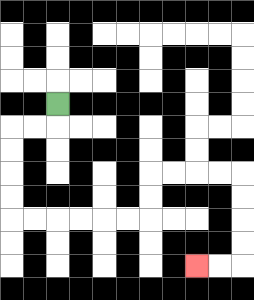{'start': '[2, 4]', 'end': '[8, 11]', 'path_directions': 'D,L,L,D,D,D,D,R,R,R,R,R,R,U,U,R,R,R,R,D,D,D,D,L,L', 'path_coordinates': '[[2, 4], [2, 5], [1, 5], [0, 5], [0, 6], [0, 7], [0, 8], [0, 9], [1, 9], [2, 9], [3, 9], [4, 9], [5, 9], [6, 9], [6, 8], [6, 7], [7, 7], [8, 7], [9, 7], [10, 7], [10, 8], [10, 9], [10, 10], [10, 11], [9, 11], [8, 11]]'}